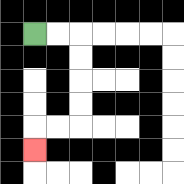{'start': '[1, 1]', 'end': '[1, 6]', 'path_directions': 'R,R,D,D,D,D,L,L,D', 'path_coordinates': '[[1, 1], [2, 1], [3, 1], [3, 2], [3, 3], [3, 4], [3, 5], [2, 5], [1, 5], [1, 6]]'}